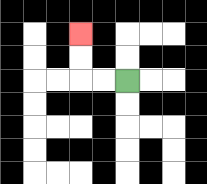{'start': '[5, 3]', 'end': '[3, 1]', 'path_directions': 'L,L,U,U', 'path_coordinates': '[[5, 3], [4, 3], [3, 3], [3, 2], [3, 1]]'}